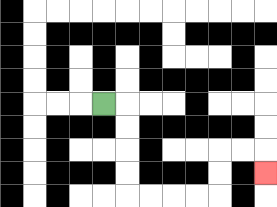{'start': '[4, 4]', 'end': '[11, 7]', 'path_directions': 'R,D,D,D,D,R,R,R,R,U,U,R,R,D', 'path_coordinates': '[[4, 4], [5, 4], [5, 5], [5, 6], [5, 7], [5, 8], [6, 8], [7, 8], [8, 8], [9, 8], [9, 7], [9, 6], [10, 6], [11, 6], [11, 7]]'}